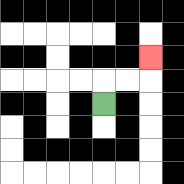{'start': '[4, 4]', 'end': '[6, 2]', 'path_directions': 'U,R,R,U', 'path_coordinates': '[[4, 4], [4, 3], [5, 3], [6, 3], [6, 2]]'}